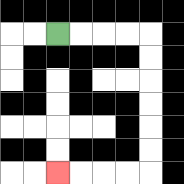{'start': '[2, 1]', 'end': '[2, 7]', 'path_directions': 'R,R,R,R,D,D,D,D,D,D,L,L,L,L', 'path_coordinates': '[[2, 1], [3, 1], [4, 1], [5, 1], [6, 1], [6, 2], [6, 3], [6, 4], [6, 5], [6, 6], [6, 7], [5, 7], [4, 7], [3, 7], [2, 7]]'}